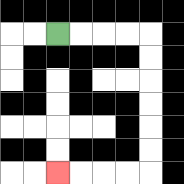{'start': '[2, 1]', 'end': '[2, 7]', 'path_directions': 'R,R,R,R,D,D,D,D,D,D,L,L,L,L', 'path_coordinates': '[[2, 1], [3, 1], [4, 1], [5, 1], [6, 1], [6, 2], [6, 3], [6, 4], [6, 5], [6, 6], [6, 7], [5, 7], [4, 7], [3, 7], [2, 7]]'}